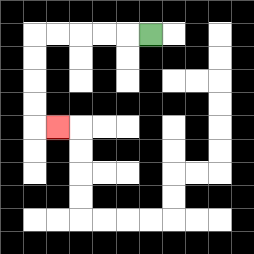{'start': '[6, 1]', 'end': '[2, 5]', 'path_directions': 'L,L,L,L,L,D,D,D,D,R', 'path_coordinates': '[[6, 1], [5, 1], [4, 1], [3, 1], [2, 1], [1, 1], [1, 2], [1, 3], [1, 4], [1, 5], [2, 5]]'}